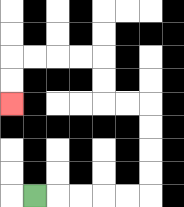{'start': '[1, 8]', 'end': '[0, 4]', 'path_directions': 'R,R,R,R,R,U,U,U,U,L,L,U,U,L,L,L,L,D,D', 'path_coordinates': '[[1, 8], [2, 8], [3, 8], [4, 8], [5, 8], [6, 8], [6, 7], [6, 6], [6, 5], [6, 4], [5, 4], [4, 4], [4, 3], [4, 2], [3, 2], [2, 2], [1, 2], [0, 2], [0, 3], [0, 4]]'}